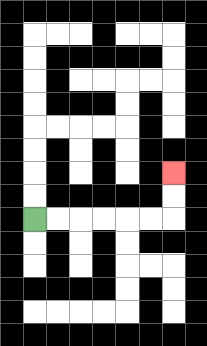{'start': '[1, 9]', 'end': '[7, 7]', 'path_directions': 'R,R,R,R,R,R,U,U', 'path_coordinates': '[[1, 9], [2, 9], [3, 9], [4, 9], [5, 9], [6, 9], [7, 9], [7, 8], [7, 7]]'}